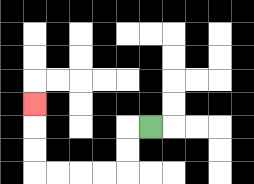{'start': '[6, 5]', 'end': '[1, 4]', 'path_directions': 'L,D,D,L,L,L,L,U,U,U', 'path_coordinates': '[[6, 5], [5, 5], [5, 6], [5, 7], [4, 7], [3, 7], [2, 7], [1, 7], [1, 6], [1, 5], [1, 4]]'}